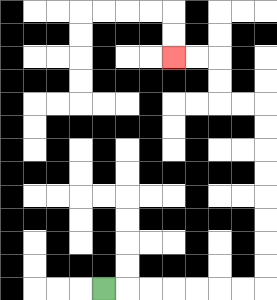{'start': '[4, 12]', 'end': '[7, 2]', 'path_directions': 'R,R,R,R,R,R,R,U,U,U,U,U,U,U,U,L,L,U,U,L,L', 'path_coordinates': '[[4, 12], [5, 12], [6, 12], [7, 12], [8, 12], [9, 12], [10, 12], [11, 12], [11, 11], [11, 10], [11, 9], [11, 8], [11, 7], [11, 6], [11, 5], [11, 4], [10, 4], [9, 4], [9, 3], [9, 2], [8, 2], [7, 2]]'}